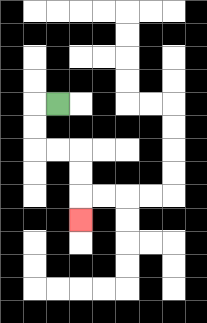{'start': '[2, 4]', 'end': '[3, 9]', 'path_directions': 'L,D,D,R,R,D,D,D', 'path_coordinates': '[[2, 4], [1, 4], [1, 5], [1, 6], [2, 6], [3, 6], [3, 7], [3, 8], [3, 9]]'}